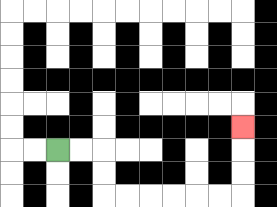{'start': '[2, 6]', 'end': '[10, 5]', 'path_directions': 'R,R,D,D,R,R,R,R,R,R,U,U,U', 'path_coordinates': '[[2, 6], [3, 6], [4, 6], [4, 7], [4, 8], [5, 8], [6, 8], [7, 8], [8, 8], [9, 8], [10, 8], [10, 7], [10, 6], [10, 5]]'}